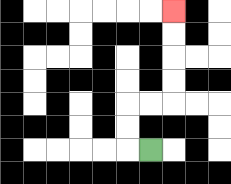{'start': '[6, 6]', 'end': '[7, 0]', 'path_directions': 'L,U,U,R,R,U,U,U,U', 'path_coordinates': '[[6, 6], [5, 6], [5, 5], [5, 4], [6, 4], [7, 4], [7, 3], [7, 2], [7, 1], [7, 0]]'}